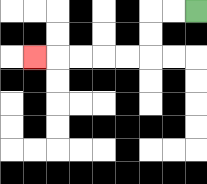{'start': '[8, 0]', 'end': '[1, 2]', 'path_directions': 'L,L,D,D,L,L,L,L,L', 'path_coordinates': '[[8, 0], [7, 0], [6, 0], [6, 1], [6, 2], [5, 2], [4, 2], [3, 2], [2, 2], [1, 2]]'}